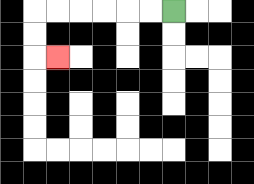{'start': '[7, 0]', 'end': '[2, 2]', 'path_directions': 'L,L,L,L,L,L,D,D,R', 'path_coordinates': '[[7, 0], [6, 0], [5, 0], [4, 0], [3, 0], [2, 0], [1, 0], [1, 1], [1, 2], [2, 2]]'}